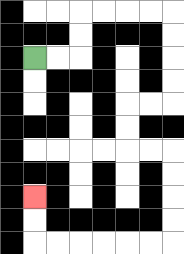{'start': '[1, 2]', 'end': '[1, 8]', 'path_directions': 'R,R,U,U,R,R,R,R,D,D,D,D,L,L,D,D,R,R,D,D,D,D,L,L,L,L,L,L,U,U', 'path_coordinates': '[[1, 2], [2, 2], [3, 2], [3, 1], [3, 0], [4, 0], [5, 0], [6, 0], [7, 0], [7, 1], [7, 2], [7, 3], [7, 4], [6, 4], [5, 4], [5, 5], [5, 6], [6, 6], [7, 6], [7, 7], [7, 8], [7, 9], [7, 10], [6, 10], [5, 10], [4, 10], [3, 10], [2, 10], [1, 10], [1, 9], [1, 8]]'}